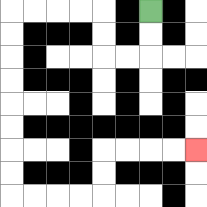{'start': '[6, 0]', 'end': '[8, 6]', 'path_directions': 'D,D,L,L,U,U,L,L,L,L,D,D,D,D,D,D,D,D,R,R,R,R,U,U,R,R,R,R', 'path_coordinates': '[[6, 0], [6, 1], [6, 2], [5, 2], [4, 2], [4, 1], [4, 0], [3, 0], [2, 0], [1, 0], [0, 0], [0, 1], [0, 2], [0, 3], [0, 4], [0, 5], [0, 6], [0, 7], [0, 8], [1, 8], [2, 8], [3, 8], [4, 8], [4, 7], [4, 6], [5, 6], [6, 6], [7, 6], [8, 6]]'}